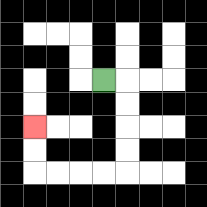{'start': '[4, 3]', 'end': '[1, 5]', 'path_directions': 'R,D,D,D,D,L,L,L,L,U,U', 'path_coordinates': '[[4, 3], [5, 3], [5, 4], [5, 5], [5, 6], [5, 7], [4, 7], [3, 7], [2, 7], [1, 7], [1, 6], [1, 5]]'}